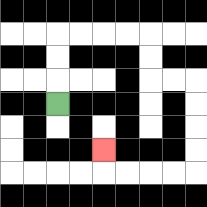{'start': '[2, 4]', 'end': '[4, 6]', 'path_directions': 'U,U,U,R,R,R,R,D,D,R,R,D,D,D,D,L,L,L,L,U', 'path_coordinates': '[[2, 4], [2, 3], [2, 2], [2, 1], [3, 1], [4, 1], [5, 1], [6, 1], [6, 2], [6, 3], [7, 3], [8, 3], [8, 4], [8, 5], [8, 6], [8, 7], [7, 7], [6, 7], [5, 7], [4, 7], [4, 6]]'}